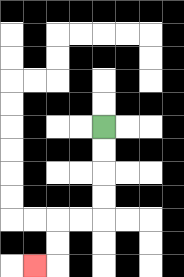{'start': '[4, 5]', 'end': '[1, 11]', 'path_directions': 'D,D,D,D,L,L,D,D,L', 'path_coordinates': '[[4, 5], [4, 6], [4, 7], [4, 8], [4, 9], [3, 9], [2, 9], [2, 10], [2, 11], [1, 11]]'}